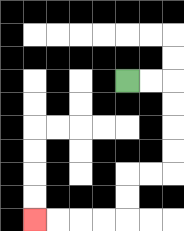{'start': '[5, 3]', 'end': '[1, 9]', 'path_directions': 'R,R,D,D,D,D,L,L,D,D,L,L,L,L', 'path_coordinates': '[[5, 3], [6, 3], [7, 3], [7, 4], [7, 5], [7, 6], [7, 7], [6, 7], [5, 7], [5, 8], [5, 9], [4, 9], [3, 9], [2, 9], [1, 9]]'}